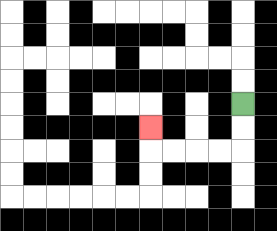{'start': '[10, 4]', 'end': '[6, 5]', 'path_directions': 'D,D,L,L,L,L,U', 'path_coordinates': '[[10, 4], [10, 5], [10, 6], [9, 6], [8, 6], [7, 6], [6, 6], [6, 5]]'}